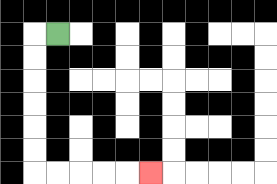{'start': '[2, 1]', 'end': '[6, 7]', 'path_directions': 'L,D,D,D,D,D,D,R,R,R,R,R', 'path_coordinates': '[[2, 1], [1, 1], [1, 2], [1, 3], [1, 4], [1, 5], [1, 6], [1, 7], [2, 7], [3, 7], [4, 7], [5, 7], [6, 7]]'}